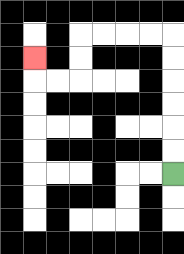{'start': '[7, 7]', 'end': '[1, 2]', 'path_directions': 'U,U,U,U,U,U,L,L,L,L,D,D,L,L,U', 'path_coordinates': '[[7, 7], [7, 6], [7, 5], [7, 4], [7, 3], [7, 2], [7, 1], [6, 1], [5, 1], [4, 1], [3, 1], [3, 2], [3, 3], [2, 3], [1, 3], [1, 2]]'}